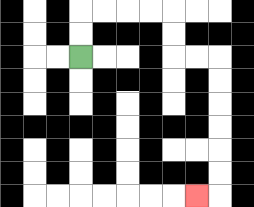{'start': '[3, 2]', 'end': '[8, 8]', 'path_directions': 'U,U,R,R,R,R,D,D,R,R,D,D,D,D,D,D,L', 'path_coordinates': '[[3, 2], [3, 1], [3, 0], [4, 0], [5, 0], [6, 0], [7, 0], [7, 1], [7, 2], [8, 2], [9, 2], [9, 3], [9, 4], [9, 5], [9, 6], [9, 7], [9, 8], [8, 8]]'}